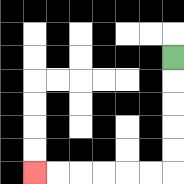{'start': '[7, 2]', 'end': '[1, 7]', 'path_directions': 'D,D,D,D,D,L,L,L,L,L,L', 'path_coordinates': '[[7, 2], [7, 3], [7, 4], [7, 5], [7, 6], [7, 7], [6, 7], [5, 7], [4, 7], [3, 7], [2, 7], [1, 7]]'}